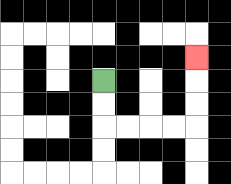{'start': '[4, 3]', 'end': '[8, 2]', 'path_directions': 'D,D,R,R,R,R,U,U,U', 'path_coordinates': '[[4, 3], [4, 4], [4, 5], [5, 5], [6, 5], [7, 5], [8, 5], [8, 4], [8, 3], [8, 2]]'}